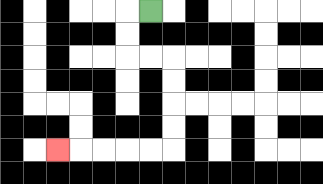{'start': '[6, 0]', 'end': '[2, 6]', 'path_directions': 'L,D,D,R,R,D,D,D,D,L,L,L,L,L', 'path_coordinates': '[[6, 0], [5, 0], [5, 1], [5, 2], [6, 2], [7, 2], [7, 3], [7, 4], [7, 5], [7, 6], [6, 6], [5, 6], [4, 6], [3, 6], [2, 6]]'}